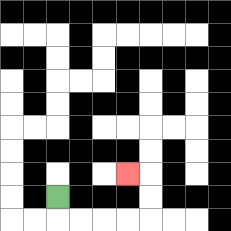{'start': '[2, 8]', 'end': '[5, 7]', 'path_directions': 'D,R,R,R,R,U,U,L', 'path_coordinates': '[[2, 8], [2, 9], [3, 9], [4, 9], [5, 9], [6, 9], [6, 8], [6, 7], [5, 7]]'}